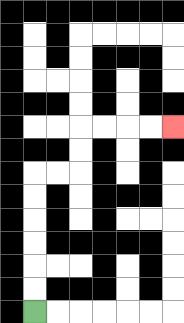{'start': '[1, 13]', 'end': '[7, 5]', 'path_directions': 'U,U,U,U,U,U,R,R,U,U,R,R,R,R', 'path_coordinates': '[[1, 13], [1, 12], [1, 11], [1, 10], [1, 9], [1, 8], [1, 7], [2, 7], [3, 7], [3, 6], [3, 5], [4, 5], [5, 5], [6, 5], [7, 5]]'}